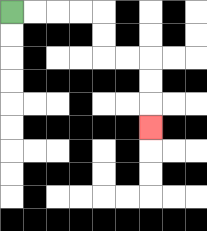{'start': '[0, 0]', 'end': '[6, 5]', 'path_directions': 'R,R,R,R,D,D,R,R,D,D,D', 'path_coordinates': '[[0, 0], [1, 0], [2, 0], [3, 0], [4, 0], [4, 1], [4, 2], [5, 2], [6, 2], [6, 3], [6, 4], [6, 5]]'}